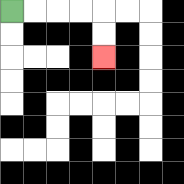{'start': '[0, 0]', 'end': '[4, 2]', 'path_directions': 'R,R,R,R,D,D', 'path_coordinates': '[[0, 0], [1, 0], [2, 0], [3, 0], [4, 0], [4, 1], [4, 2]]'}